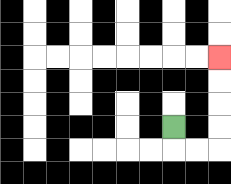{'start': '[7, 5]', 'end': '[9, 2]', 'path_directions': 'D,R,R,U,U,U,U', 'path_coordinates': '[[7, 5], [7, 6], [8, 6], [9, 6], [9, 5], [9, 4], [9, 3], [9, 2]]'}